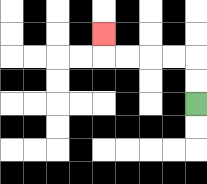{'start': '[8, 4]', 'end': '[4, 1]', 'path_directions': 'U,U,L,L,L,L,U', 'path_coordinates': '[[8, 4], [8, 3], [8, 2], [7, 2], [6, 2], [5, 2], [4, 2], [4, 1]]'}